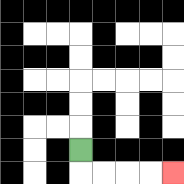{'start': '[3, 6]', 'end': '[7, 7]', 'path_directions': 'D,R,R,R,R', 'path_coordinates': '[[3, 6], [3, 7], [4, 7], [5, 7], [6, 7], [7, 7]]'}